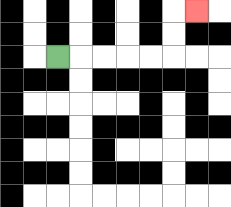{'start': '[2, 2]', 'end': '[8, 0]', 'path_directions': 'R,R,R,R,R,U,U,R', 'path_coordinates': '[[2, 2], [3, 2], [4, 2], [5, 2], [6, 2], [7, 2], [7, 1], [7, 0], [8, 0]]'}